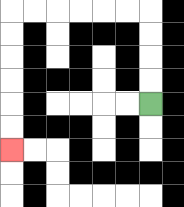{'start': '[6, 4]', 'end': '[0, 6]', 'path_directions': 'U,U,U,U,L,L,L,L,L,L,D,D,D,D,D,D', 'path_coordinates': '[[6, 4], [6, 3], [6, 2], [6, 1], [6, 0], [5, 0], [4, 0], [3, 0], [2, 0], [1, 0], [0, 0], [0, 1], [0, 2], [0, 3], [0, 4], [0, 5], [0, 6]]'}